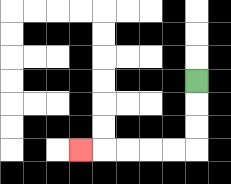{'start': '[8, 3]', 'end': '[3, 6]', 'path_directions': 'D,D,D,L,L,L,L,L', 'path_coordinates': '[[8, 3], [8, 4], [8, 5], [8, 6], [7, 6], [6, 6], [5, 6], [4, 6], [3, 6]]'}